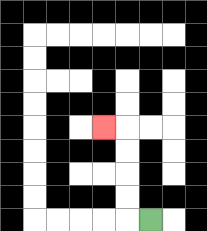{'start': '[6, 9]', 'end': '[4, 5]', 'path_directions': 'L,U,U,U,U,L', 'path_coordinates': '[[6, 9], [5, 9], [5, 8], [5, 7], [5, 6], [5, 5], [4, 5]]'}